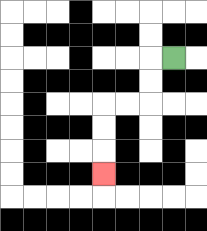{'start': '[7, 2]', 'end': '[4, 7]', 'path_directions': 'L,D,D,L,L,D,D,D', 'path_coordinates': '[[7, 2], [6, 2], [6, 3], [6, 4], [5, 4], [4, 4], [4, 5], [4, 6], [4, 7]]'}